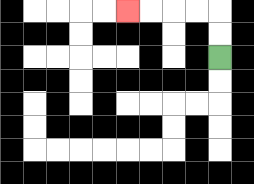{'start': '[9, 2]', 'end': '[5, 0]', 'path_directions': 'U,U,L,L,L,L', 'path_coordinates': '[[9, 2], [9, 1], [9, 0], [8, 0], [7, 0], [6, 0], [5, 0]]'}